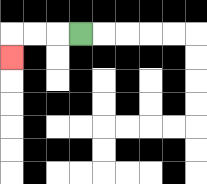{'start': '[3, 1]', 'end': '[0, 2]', 'path_directions': 'L,L,L,D', 'path_coordinates': '[[3, 1], [2, 1], [1, 1], [0, 1], [0, 2]]'}